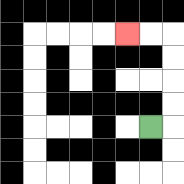{'start': '[6, 5]', 'end': '[5, 1]', 'path_directions': 'R,U,U,U,U,L,L', 'path_coordinates': '[[6, 5], [7, 5], [7, 4], [7, 3], [7, 2], [7, 1], [6, 1], [5, 1]]'}